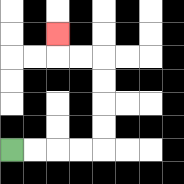{'start': '[0, 6]', 'end': '[2, 1]', 'path_directions': 'R,R,R,R,U,U,U,U,L,L,U', 'path_coordinates': '[[0, 6], [1, 6], [2, 6], [3, 6], [4, 6], [4, 5], [4, 4], [4, 3], [4, 2], [3, 2], [2, 2], [2, 1]]'}